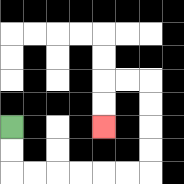{'start': '[0, 5]', 'end': '[4, 5]', 'path_directions': 'D,D,R,R,R,R,R,R,U,U,U,U,L,L,D,D', 'path_coordinates': '[[0, 5], [0, 6], [0, 7], [1, 7], [2, 7], [3, 7], [4, 7], [5, 7], [6, 7], [6, 6], [6, 5], [6, 4], [6, 3], [5, 3], [4, 3], [4, 4], [4, 5]]'}